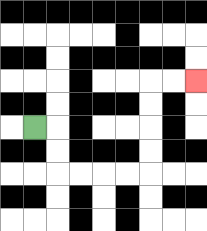{'start': '[1, 5]', 'end': '[8, 3]', 'path_directions': 'R,D,D,R,R,R,R,U,U,U,U,R,R', 'path_coordinates': '[[1, 5], [2, 5], [2, 6], [2, 7], [3, 7], [4, 7], [5, 7], [6, 7], [6, 6], [6, 5], [6, 4], [6, 3], [7, 3], [8, 3]]'}